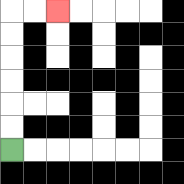{'start': '[0, 6]', 'end': '[2, 0]', 'path_directions': 'U,U,U,U,U,U,R,R', 'path_coordinates': '[[0, 6], [0, 5], [0, 4], [0, 3], [0, 2], [0, 1], [0, 0], [1, 0], [2, 0]]'}